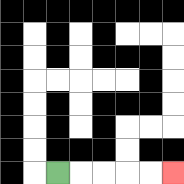{'start': '[2, 7]', 'end': '[7, 7]', 'path_directions': 'R,R,R,R,R', 'path_coordinates': '[[2, 7], [3, 7], [4, 7], [5, 7], [6, 7], [7, 7]]'}